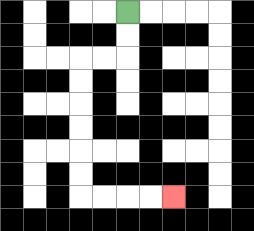{'start': '[5, 0]', 'end': '[7, 8]', 'path_directions': 'D,D,L,L,D,D,D,D,D,D,R,R,R,R', 'path_coordinates': '[[5, 0], [5, 1], [5, 2], [4, 2], [3, 2], [3, 3], [3, 4], [3, 5], [3, 6], [3, 7], [3, 8], [4, 8], [5, 8], [6, 8], [7, 8]]'}